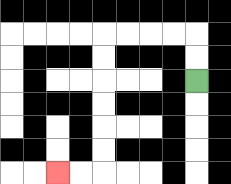{'start': '[8, 3]', 'end': '[2, 7]', 'path_directions': 'U,U,L,L,L,L,D,D,D,D,D,D,L,L', 'path_coordinates': '[[8, 3], [8, 2], [8, 1], [7, 1], [6, 1], [5, 1], [4, 1], [4, 2], [4, 3], [4, 4], [4, 5], [4, 6], [4, 7], [3, 7], [2, 7]]'}